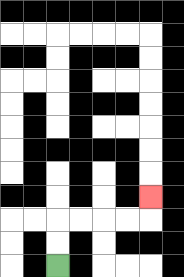{'start': '[2, 11]', 'end': '[6, 8]', 'path_directions': 'U,U,R,R,R,R,U', 'path_coordinates': '[[2, 11], [2, 10], [2, 9], [3, 9], [4, 9], [5, 9], [6, 9], [6, 8]]'}